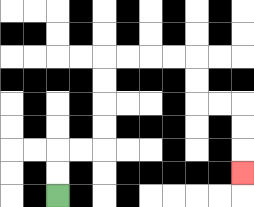{'start': '[2, 8]', 'end': '[10, 7]', 'path_directions': 'U,U,R,R,U,U,U,U,R,R,R,R,D,D,R,R,D,D,D', 'path_coordinates': '[[2, 8], [2, 7], [2, 6], [3, 6], [4, 6], [4, 5], [4, 4], [4, 3], [4, 2], [5, 2], [6, 2], [7, 2], [8, 2], [8, 3], [8, 4], [9, 4], [10, 4], [10, 5], [10, 6], [10, 7]]'}